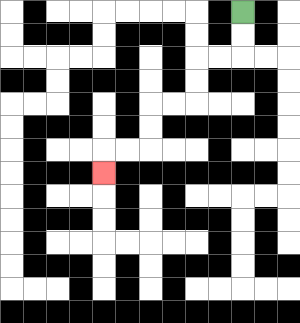{'start': '[10, 0]', 'end': '[4, 7]', 'path_directions': 'D,D,L,L,D,D,L,L,D,D,L,L,D', 'path_coordinates': '[[10, 0], [10, 1], [10, 2], [9, 2], [8, 2], [8, 3], [8, 4], [7, 4], [6, 4], [6, 5], [6, 6], [5, 6], [4, 6], [4, 7]]'}